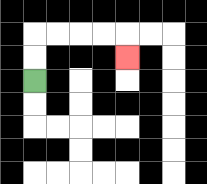{'start': '[1, 3]', 'end': '[5, 2]', 'path_directions': 'U,U,R,R,R,R,D', 'path_coordinates': '[[1, 3], [1, 2], [1, 1], [2, 1], [3, 1], [4, 1], [5, 1], [5, 2]]'}